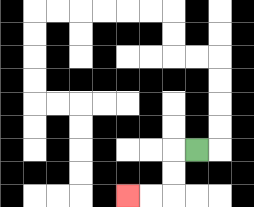{'start': '[8, 6]', 'end': '[5, 8]', 'path_directions': 'L,D,D,L,L', 'path_coordinates': '[[8, 6], [7, 6], [7, 7], [7, 8], [6, 8], [5, 8]]'}